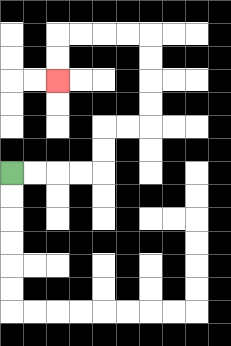{'start': '[0, 7]', 'end': '[2, 3]', 'path_directions': 'R,R,R,R,U,U,R,R,U,U,U,U,L,L,L,L,D,D', 'path_coordinates': '[[0, 7], [1, 7], [2, 7], [3, 7], [4, 7], [4, 6], [4, 5], [5, 5], [6, 5], [6, 4], [6, 3], [6, 2], [6, 1], [5, 1], [4, 1], [3, 1], [2, 1], [2, 2], [2, 3]]'}